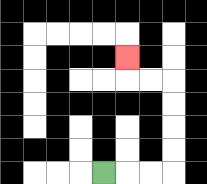{'start': '[4, 7]', 'end': '[5, 2]', 'path_directions': 'R,R,R,U,U,U,U,L,L,U', 'path_coordinates': '[[4, 7], [5, 7], [6, 7], [7, 7], [7, 6], [7, 5], [7, 4], [7, 3], [6, 3], [5, 3], [5, 2]]'}